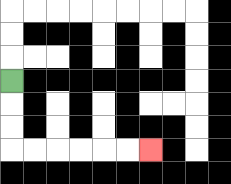{'start': '[0, 3]', 'end': '[6, 6]', 'path_directions': 'D,D,D,R,R,R,R,R,R', 'path_coordinates': '[[0, 3], [0, 4], [0, 5], [0, 6], [1, 6], [2, 6], [3, 6], [4, 6], [5, 6], [6, 6]]'}